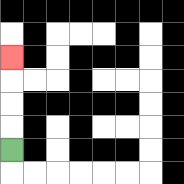{'start': '[0, 6]', 'end': '[0, 2]', 'path_directions': 'U,U,U,U', 'path_coordinates': '[[0, 6], [0, 5], [0, 4], [0, 3], [0, 2]]'}